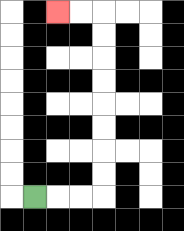{'start': '[1, 8]', 'end': '[2, 0]', 'path_directions': 'R,R,R,U,U,U,U,U,U,U,U,L,L', 'path_coordinates': '[[1, 8], [2, 8], [3, 8], [4, 8], [4, 7], [4, 6], [4, 5], [4, 4], [4, 3], [4, 2], [4, 1], [4, 0], [3, 0], [2, 0]]'}